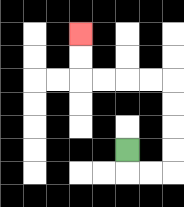{'start': '[5, 6]', 'end': '[3, 1]', 'path_directions': 'D,R,R,U,U,U,U,L,L,L,L,U,U', 'path_coordinates': '[[5, 6], [5, 7], [6, 7], [7, 7], [7, 6], [7, 5], [7, 4], [7, 3], [6, 3], [5, 3], [4, 3], [3, 3], [3, 2], [3, 1]]'}